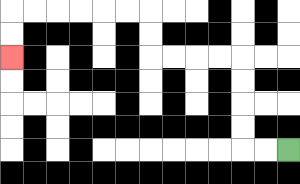{'start': '[12, 6]', 'end': '[0, 2]', 'path_directions': 'L,L,U,U,U,U,L,L,L,L,U,U,L,L,L,L,L,L,D,D', 'path_coordinates': '[[12, 6], [11, 6], [10, 6], [10, 5], [10, 4], [10, 3], [10, 2], [9, 2], [8, 2], [7, 2], [6, 2], [6, 1], [6, 0], [5, 0], [4, 0], [3, 0], [2, 0], [1, 0], [0, 0], [0, 1], [0, 2]]'}